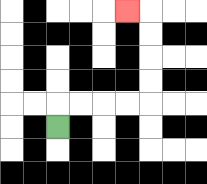{'start': '[2, 5]', 'end': '[5, 0]', 'path_directions': 'U,R,R,R,R,U,U,U,U,L', 'path_coordinates': '[[2, 5], [2, 4], [3, 4], [4, 4], [5, 4], [6, 4], [6, 3], [6, 2], [6, 1], [6, 0], [5, 0]]'}